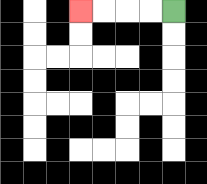{'start': '[7, 0]', 'end': '[3, 0]', 'path_directions': 'L,L,L,L', 'path_coordinates': '[[7, 0], [6, 0], [5, 0], [4, 0], [3, 0]]'}